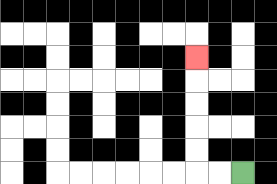{'start': '[10, 7]', 'end': '[8, 2]', 'path_directions': 'L,L,U,U,U,U,U', 'path_coordinates': '[[10, 7], [9, 7], [8, 7], [8, 6], [8, 5], [8, 4], [8, 3], [8, 2]]'}